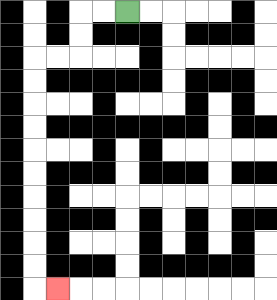{'start': '[5, 0]', 'end': '[2, 12]', 'path_directions': 'L,L,D,D,L,L,D,D,D,D,D,D,D,D,D,D,R', 'path_coordinates': '[[5, 0], [4, 0], [3, 0], [3, 1], [3, 2], [2, 2], [1, 2], [1, 3], [1, 4], [1, 5], [1, 6], [1, 7], [1, 8], [1, 9], [1, 10], [1, 11], [1, 12], [2, 12]]'}